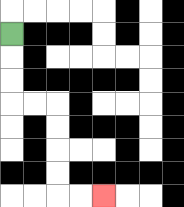{'start': '[0, 1]', 'end': '[4, 8]', 'path_directions': 'D,D,D,R,R,D,D,D,D,R,R', 'path_coordinates': '[[0, 1], [0, 2], [0, 3], [0, 4], [1, 4], [2, 4], [2, 5], [2, 6], [2, 7], [2, 8], [3, 8], [4, 8]]'}